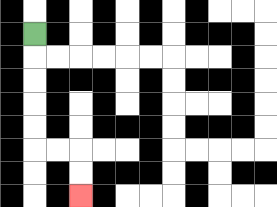{'start': '[1, 1]', 'end': '[3, 8]', 'path_directions': 'D,D,D,D,D,R,R,D,D', 'path_coordinates': '[[1, 1], [1, 2], [1, 3], [1, 4], [1, 5], [1, 6], [2, 6], [3, 6], [3, 7], [3, 8]]'}